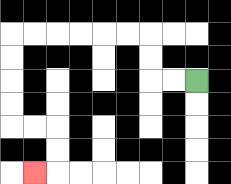{'start': '[8, 3]', 'end': '[1, 7]', 'path_directions': 'L,L,U,U,L,L,L,L,L,L,D,D,D,D,R,R,D,D,L', 'path_coordinates': '[[8, 3], [7, 3], [6, 3], [6, 2], [6, 1], [5, 1], [4, 1], [3, 1], [2, 1], [1, 1], [0, 1], [0, 2], [0, 3], [0, 4], [0, 5], [1, 5], [2, 5], [2, 6], [2, 7], [1, 7]]'}